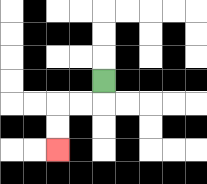{'start': '[4, 3]', 'end': '[2, 6]', 'path_directions': 'D,L,L,D,D', 'path_coordinates': '[[4, 3], [4, 4], [3, 4], [2, 4], [2, 5], [2, 6]]'}